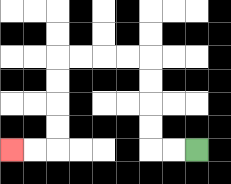{'start': '[8, 6]', 'end': '[0, 6]', 'path_directions': 'L,L,U,U,U,U,L,L,L,L,D,D,D,D,L,L', 'path_coordinates': '[[8, 6], [7, 6], [6, 6], [6, 5], [6, 4], [6, 3], [6, 2], [5, 2], [4, 2], [3, 2], [2, 2], [2, 3], [2, 4], [2, 5], [2, 6], [1, 6], [0, 6]]'}